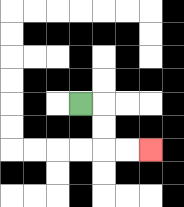{'start': '[3, 4]', 'end': '[6, 6]', 'path_directions': 'R,D,D,R,R', 'path_coordinates': '[[3, 4], [4, 4], [4, 5], [4, 6], [5, 6], [6, 6]]'}